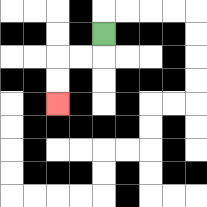{'start': '[4, 1]', 'end': '[2, 4]', 'path_directions': 'D,L,L,D,D', 'path_coordinates': '[[4, 1], [4, 2], [3, 2], [2, 2], [2, 3], [2, 4]]'}